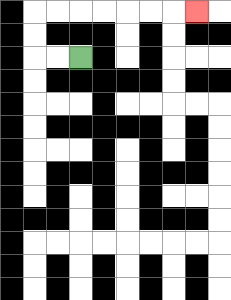{'start': '[3, 2]', 'end': '[8, 0]', 'path_directions': 'L,L,U,U,R,R,R,R,R,R,R', 'path_coordinates': '[[3, 2], [2, 2], [1, 2], [1, 1], [1, 0], [2, 0], [3, 0], [4, 0], [5, 0], [6, 0], [7, 0], [8, 0]]'}